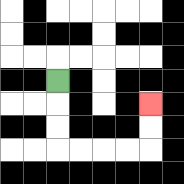{'start': '[2, 3]', 'end': '[6, 4]', 'path_directions': 'D,D,D,R,R,R,R,U,U', 'path_coordinates': '[[2, 3], [2, 4], [2, 5], [2, 6], [3, 6], [4, 6], [5, 6], [6, 6], [6, 5], [6, 4]]'}